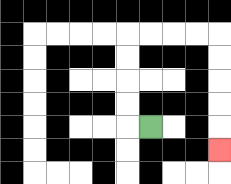{'start': '[6, 5]', 'end': '[9, 6]', 'path_directions': 'L,U,U,U,U,R,R,R,R,D,D,D,D,D', 'path_coordinates': '[[6, 5], [5, 5], [5, 4], [5, 3], [5, 2], [5, 1], [6, 1], [7, 1], [8, 1], [9, 1], [9, 2], [9, 3], [9, 4], [9, 5], [9, 6]]'}